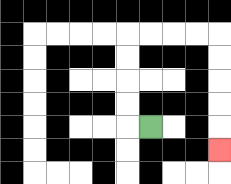{'start': '[6, 5]', 'end': '[9, 6]', 'path_directions': 'L,U,U,U,U,R,R,R,R,D,D,D,D,D', 'path_coordinates': '[[6, 5], [5, 5], [5, 4], [5, 3], [5, 2], [5, 1], [6, 1], [7, 1], [8, 1], [9, 1], [9, 2], [9, 3], [9, 4], [9, 5], [9, 6]]'}